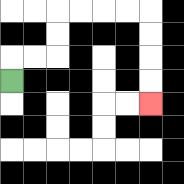{'start': '[0, 3]', 'end': '[6, 4]', 'path_directions': 'U,R,R,U,U,R,R,R,R,D,D,D,D', 'path_coordinates': '[[0, 3], [0, 2], [1, 2], [2, 2], [2, 1], [2, 0], [3, 0], [4, 0], [5, 0], [6, 0], [6, 1], [6, 2], [6, 3], [6, 4]]'}